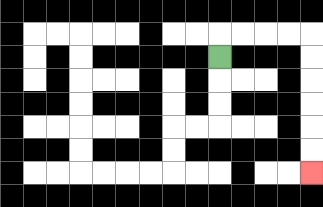{'start': '[9, 2]', 'end': '[13, 7]', 'path_directions': 'U,R,R,R,R,D,D,D,D,D,D', 'path_coordinates': '[[9, 2], [9, 1], [10, 1], [11, 1], [12, 1], [13, 1], [13, 2], [13, 3], [13, 4], [13, 5], [13, 6], [13, 7]]'}